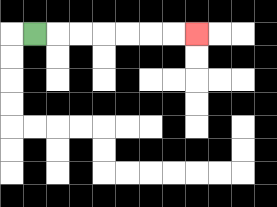{'start': '[1, 1]', 'end': '[8, 1]', 'path_directions': 'R,R,R,R,R,R,R', 'path_coordinates': '[[1, 1], [2, 1], [3, 1], [4, 1], [5, 1], [6, 1], [7, 1], [8, 1]]'}